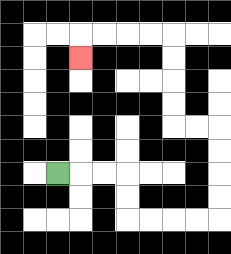{'start': '[2, 7]', 'end': '[3, 2]', 'path_directions': 'R,R,R,D,D,R,R,R,R,U,U,U,U,L,L,U,U,U,U,L,L,L,L,D', 'path_coordinates': '[[2, 7], [3, 7], [4, 7], [5, 7], [5, 8], [5, 9], [6, 9], [7, 9], [8, 9], [9, 9], [9, 8], [9, 7], [9, 6], [9, 5], [8, 5], [7, 5], [7, 4], [7, 3], [7, 2], [7, 1], [6, 1], [5, 1], [4, 1], [3, 1], [3, 2]]'}